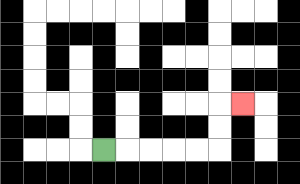{'start': '[4, 6]', 'end': '[10, 4]', 'path_directions': 'R,R,R,R,R,U,U,R', 'path_coordinates': '[[4, 6], [5, 6], [6, 6], [7, 6], [8, 6], [9, 6], [9, 5], [9, 4], [10, 4]]'}